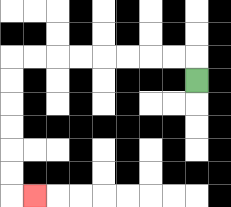{'start': '[8, 3]', 'end': '[1, 8]', 'path_directions': 'U,L,L,L,L,L,L,L,L,D,D,D,D,D,D,R', 'path_coordinates': '[[8, 3], [8, 2], [7, 2], [6, 2], [5, 2], [4, 2], [3, 2], [2, 2], [1, 2], [0, 2], [0, 3], [0, 4], [0, 5], [0, 6], [0, 7], [0, 8], [1, 8]]'}